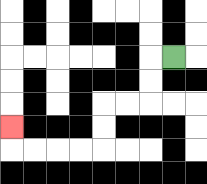{'start': '[7, 2]', 'end': '[0, 5]', 'path_directions': 'L,D,D,L,L,D,D,L,L,L,L,U', 'path_coordinates': '[[7, 2], [6, 2], [6, 3], [6, 4], [5, 4], [4, 4], [4, 5], [4, 6], [3, 6], [2, 6], [1, 6], [0, 6], [0, 5]]'}